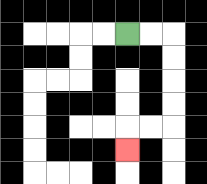{'start': '[5, 1]', 'end': '[5, 6]', 'path_directions': 'R,R,D,D,D,D,L,L,D', 'path_coordinates': '[[5, 1], [6, 1], [7, 1], [7, 2], [7, 3], [7, 4], [7, 5], [6, 5], [5, 5], [5, 6]]'}